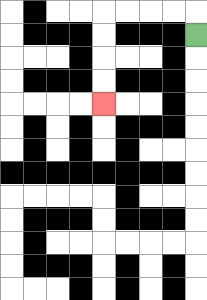{'start': '[8, 1]', 'end': '[4, 4]', 'path_directions': 'U,L,L,L,L,D,D,D,D', 'path_coordinates': '[[8, 1], [8, 0], [7, 0], [6, 0], [5, 0], [4, 0], [4, 1], [4, 2], [4, 3], [4, 4]]'}